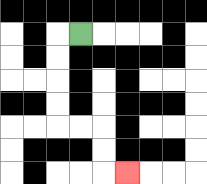{'start': '[3, 1]', 'end': '[5, 7]', 'path_directions': 'L,D,D,D,D,R,R,D,D,R', 'path_coordinates': '[[3, 1], [2, 1], [2, 2], [2, 3], [2, 4], [2, 5], [3, 5], [4, 5], [4, 6], [4, 7], [5, 7]]'}